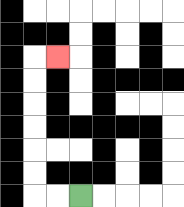{'start': '[3, 8]', 'end': '[2, 2]', 'path_directions': 'L,L,U,U,U,U,U,U,R', 'path_coordinates': '[[3, 8], [2, 8], [1, 8], [1, 7], [1, 6], [1, 5], [1, 4], [1, 3], [1, 2], [2, 2]]'}